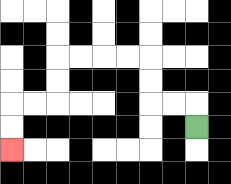{'start': '[8, 5]', 'end': '[0, 6]', 'path_directions': 'U,L,L,U,U,L,L,L,L,D,D,L,L,D,D', 'path_coordinates': '[[8, 5], [8, 4], [7, 4], [6, 4], [6, 3], [6, 2], [5, 2], [4, 2], [3, 2], [2, 2], [2, 3], [2, 4], [1, 4], [0, 4], [0, 5], [0, 6]]'}